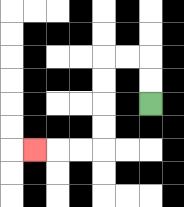{'start': '[6, 4]', 'end': '[1, 6]', 'path_directions': 'U,U,L,L,D,D,D,D,L,L,L', 'path_coordinates': '[[6, 4], [6, 3], [6, 2], [5, 2], [4, 2], [4, 3], [4, 4], [4, 5], [4, 6], [3, 6], [2, 6], [1, 6]]'}